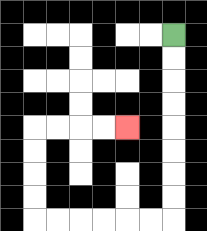{'start': '[7, 1]', 'end': '[5, 5]', 'path_directions': 'D,D,D,D,D,D,D,D,L,L,L,L,L,L,U,U,U,U,R,R,R,R', 'path_coordinates': '[[7, 1], [7, 2], [7, 3], [7, 4], [7, 5], [7, 6], [7, 7], [7, 8], [7, 9], [6, 9], [5, 9], [4, 9], [3, 9], [2, 9], [1, 9], [1, 8], [1, 7], [1, 6], [1, 5], [2, 5], [3, 5], [4, 5], [5, 5]]'}